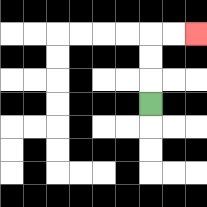{'start': '[6, 4]', 'end': '[8, 1]', 'path_directions': 'U,U,U,R,R', 'path_coordinates': '[[6, 4], [6, 3], [6, 2], [6, 1], [7, 1], [8, 1]]'}